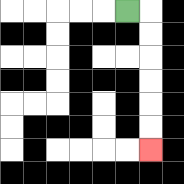{'start': '[5, 0]', 'end': '[6, 6]', 'path_directions': 'R,D,D,D,D,D,D', 'path_coordinates': '[[5, 0], [6, 0], [6, 1], [6, 2], [6, 3], [6, 4], [6, 5], [6, 6]]'}